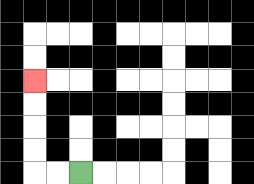{'start': '[3, 7]', 'end': '[1, 3]', 'path_directions': 'L,L,U,U,U,U', 'path_coordinates': '[[3, 7], [2, 7], [1, 7], [1, 6], [1, 5], [1, 4], [1, 3]]'}